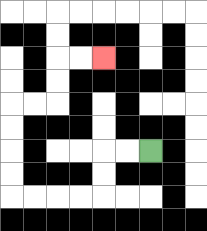{'start': '[6, 6]', 'end': '[4, 2]', 'path_directions': 'L,L,D,D,L,L,L,L,U,U,U,U,R,R,U,U,R,R', 'path_coordinates': '[[6, 6], [5, 6], [4, 6], [4, 7], [4, 8], [3, 8], [2, 8], [1, 8], [0, 8], [0, 7], [0, 6], [0, 5], [0, 4], [1, 4], [2, 4], [2, 3], [2, 2], [3, 2], [4, 2]]'}